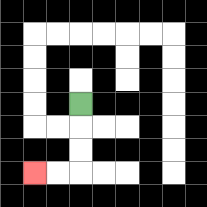{'start': '[3, 4]', 'end': '[1, 7]', 'path_directions': 'D,D,D,L,L', 'path_coordinates': '[[3, 4], [3, 5], [3, 6], [3, 7], [2, 7], [1, 7]]'}